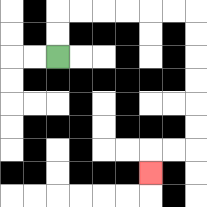{'start': '[2, 2]', 'end': '[6, 7]', 'path_directions': 'U,U,R,R,R,R,R,R,D,D,D,D,D,D,L,L,D', 'path_coordinates': '[[2, 2], [2, 1], [2, 0], [3, 0], [4, 0], [5, 0], [6, 0], [7, 0], [8, 0], [8, 1], [8, 2], [8, 3], [8, 4], [8, 5], [8, 6], [7, 6], [6, 6], [6, 7]]'}